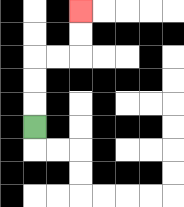{'start': '[1, 5]', 'end': '[3, 0]', 'path_directions': 'U,U,U,R,R,U,U', 'path_coordinates': '[[1, 5], [1, 4], [1, 3], [1, 2], [2, 2], [3, 2], [3, 1], [3, 0]]'}